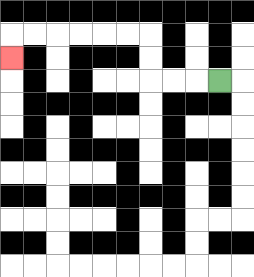{'start': '[9, 3]', 'end': '[0, 2]', 'path_directions': 'L,L,L,U,U,L,L,L,L,L,L,D', 'path_coordinates': '[[9, 3], [8, 3], [7, 3], [6, 3], [6, 2], [6, 1], [5, 1], [4, 1], [3, 1], [2, 1], [1, 1], [0, 1], [0, 2]]'}